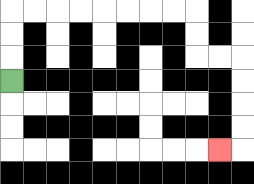{'start': '[0, 3]', 'end': '[9, 6]', 'path_directions': 'U,U,U,R,R,R,R,R,R,R,R,D,D,R,R,D,D,D,D,L', 'path_coordinates': '[[0, 3], [0, 2], [0, 1], [0, 0], [1, 0], [2, 0], [3, 0], [4, 0], [5, 0], [6, 0], [7, 0], [8, 0], [8, 1], [8, 2], [9, 2], [10, 2], [10, 3], [10, 4], [10, 5], [10, 6], [9, 6]]'}